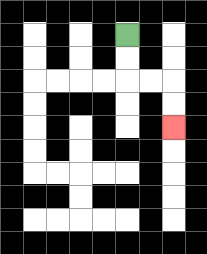{'start': '[5, 1]', 'end': '[7, 5]', 'path_directions': 'D,D,R,R,D,D', 'path_coordinates': '[[5, 1], [5, 2], [5, 3], [6, 3], [7, 3], [7, 4], [7, 5]]'}